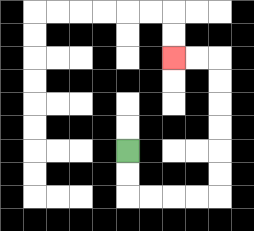{'start': '[5, 6]', 'end': '[7, 2]', 'path_directions': 'D,D,R,R,R,R,U,U,U,U,U,U,L,L', 'path_coordinates': '[[5, 6], [5, 7], [5, 8], [6, 8], [7, 8], [8, 8], [9, 8], [9, 7], [9, 6], [9, 5], [9, 4], [9, 3], [9, 2], [8, 2], [7, 2]]'}